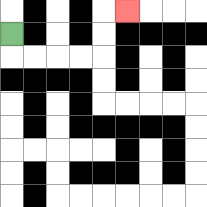{'start': '[0, 1]', 'end': '[5, 0]', 'path_directions': 'D,R,R,R,R,U,U,R', 'path_coordinates': '[[0, 1], [0, 2], [1, 2], [2, 2], [3, 2], [4, 2], [4, 1], [4, 0], [5, 0]]'}